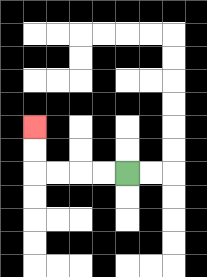{'start': '[5, 7]', 'end': '[1, 5]', 'path_directions': 'L,L,L,L,U,U', 'path_coordinates': '[[5, 7], [4, 7], [3, 7], [2, 7], [1, 7], [1, 6], [1, 5]]'}